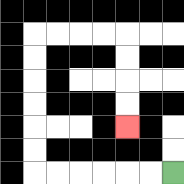{'start': '[7, 7]', 'end': '[5, 5]', 'path_directions': 'L,L,L,L,L,L,U,U,U,U,U,U,R,R,R,R,D,D,D,D', 'path_coordinates': '[[7, 7], [6, 7], [5, 7], [4, 7], [3, 7], [2, 7], [1, 7], [1, 6], [1, 5], [1, 4], [1, 3], [1, 2], [1, 1], [2, 1], [3, 1], [4, 1], [5, 1], [5, 2], [5, 3], [5, 4], [5, 5]]'}